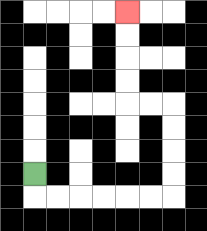{'start': '[1, 7]', 'end': '[5, 0]', 'path_directions': 'D,R,R,R,R,R,R,U,U,U,U,L,L,U,U,U,U', 'path_coordinates': '[[1, 7], [1, 8], [2, 8], [3, 8], [4, 8], [5, 8], [6, 8], [7, 8], [7, 7], [7, 6], [7, 5], [7, 4], [6, 4], [5, 4], [5, 3], [5, 2], [5, 1], [5, 0]]'}